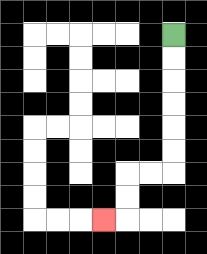{'start': '[7, 1]', 'end': '[4, 9]', 'path_directions': 'D,D,D,D,D,D,L,L,D,D,L', 'path_coordinates': '[[7, 1], [7, 2], [7, 3], [7, 4], [7, 5], [7, 6], [7, 7], [6, 7], [5, 7], [5, 8], [5, 9], [4, 9]]'}